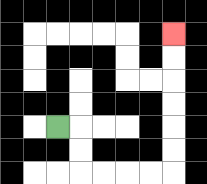{'start': '[2, 5]', 'end': '[7, 1]', 'path_directions': 'R,D,D,R,R,R,R,U,U,U,U,U,U', 'path_coordinates': '[[2, 5], [3, 5], [3, 6], [3, 7], [4, 7], [5, 7], [6, 7], [7, 7], [7, 6], [7, 5], [7, 4], [7, 3], [7, 2], [7, 1]]'}